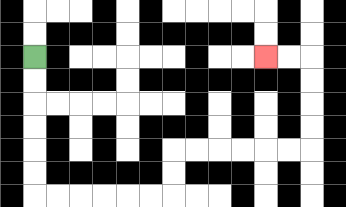{'start': '[1, 2]', 'end': '[11, 2]', 'path_directions': 'D,D,D,D,D,D,R,R,R,R,R,R,U,U,R,R,R,R,R,R,U,U,U,U,L,L', 'path_coordinates': '[[1, 2], [1, 3], [1, 4], [1, 5], [1, 6], [1, 7], [1, 8], [2, 8], [3, 8], [4, 8], [5, 8], [6, 8], [7, 8], [7, 7], [7, 6], [8, 6], [9, 6], [10, 6], [11, 6], [12, 6], [13, 6], [13, 5], [13, 4], [13, 3], [13, 2], [12, 2], [11, 2]]'}